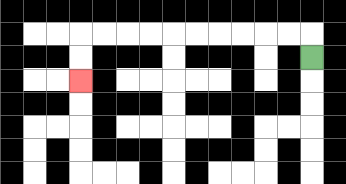{'start': '[13, 2]', 'end': '[3, 3]', 'path_directions': 'U,L,L,L,L,L,L,L,L,L,L,D,D', 'path_coordinates': '[[13, 2], [13, 1], [12, 1], [11, 1], [10, 1], [9, 1], [8, 1], [7, 1], [6, 1], [5, 1], [4, 1], [3, 1], [3, 2], [3, 3]]'}